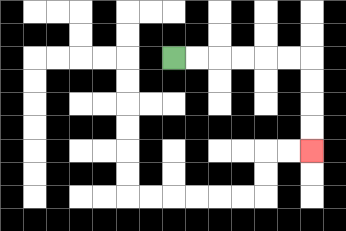{'start': '[7, 2]', 'end': '[13, 6]', 'path_directions': 'R,R,R,R,R,R,D,D,D,D', 'path_coordinates': '[[7, 2], [8, 2], [9, 2], [10, 2], [11, 2], [12, 2], [13, 2], [13, 3], [13, 4], [13, 5], [13, 6]]'}